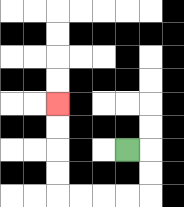{'start': '[5, 6]', 'end': '[2, 4]', 'path_directions': 'R,D,D,L,L,L,L,U,U,U,U', 'path_coordinates': '[[5, 6], [6, 6], [6, 7], [6, 8], [5, 8], [4, 8], [3, 8], [2, 8], [2, 7], [2, 6], [2, 5], [2, 4]]'}